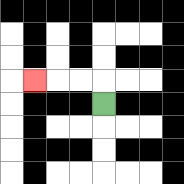{'start': '[4, 4]', 'end': '[1, 3]', 'path_directions': 'U,L,L,L', 'path_coordinates': '[[4, 4], [4, 3], [3, 3], [2, 3], [1, 3]]'}